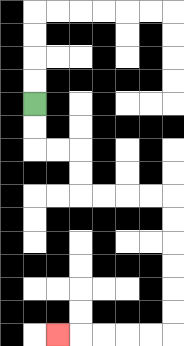{'start': '[1, 4]', 'end': '[2, 14]', 'path_directions': 'D,D,R,R,D,D,R,R,R,R,D,D,D,D,D,D,L,L,L,L,L', 'path_coordinates': '[[1, 4], [1, 5], [1, 6], [2, 6], [3, 6], [3, 7], [3, 8], [4, 8], [5, 8], [6, 8], [7, 8], [7, 9], [7, 10], [7, 11], [7, 12], [7, 13], [7, 14], [6, 14], [5, 14], [4, 14], [3, 14], [2, 14]]'}